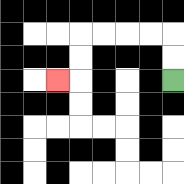{'start': '[7, 3]', 'end': '[2, 3]', 'path_directions': 'U,U,L,L,L,L,D,D,L', 'path_coordinates': '[[7, 3], [7, 2], [7, 1], [6, 1], [5, 1], [4, 1], [3, 1], [3, 2], [3, 3], [2, 3]]'}